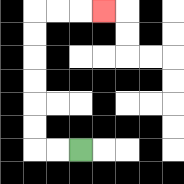{'start': '[3, 6]', 'end': '[4, 0]', 'path_directions': 'L,L,U,U,U,U,U,U,R,R,R', 'path_coordinates': '[[3, 6], [2, 6], [1, 6], [1, 5], [1, 4], [1, 3], [1, 2], [1, 1], [1, 0], [2, 0], [3, 0], [4, 0]]'}